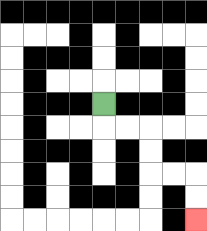{'start': '[4, 4]', 'end': '[8, 9]', 'path_directions': 'D,R,R,D,D,R,R,D,D', 'path_coordinates': '[[4, 4], [4, 5], [5, 5], [6, 5], [6, 6], [6, 7], [7, 7], [8, 7], [8, 8], [8, 9]]'}